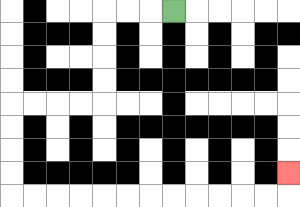{'start': '[7, 0]', 'end': '[12, 7]', 'path_directions': 'L,L,L,D,D,D,D,L,L,L,L,D,D,D,D,R,R,R,R,R,R,R,R,R,R,R,R,U', 'path_coordinates': '[[7, 0], [6, 0], [5, 0], [4, 0], [4, 1], [4, 2], [4, 3], [4, 4], [3, 4], [2, 4], [1, 4], [0, 4], [0, 5], [0, 6], [0, 7], [0, 8], [1, 8], [2, 8], [3, 8], [4, 8], [5, 8], [6, 8], [7, 8], [8, 8], [9, 8], [10, 8], [11, 8], [12, 8], [12, 7]]'}